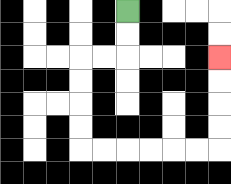{'start': '[5, 0]', 'end': '[9, 2]', 'path_directions': 'D,D,L,L,D,D,D,D,R,R,R,R,R,R,U,U,U,U', 'path_coordinates': '[[5, 0], [5, 1], [5, 2], [4, 2], [3, 2], [3, 3], [3, 4], [3, 5], [3, 6], [4, 6], [5, 6], [6, 6], [7, 6], [8, 6], [9, 6], [9, 5], [9, 4], [9, 3], [9, 2]]'}